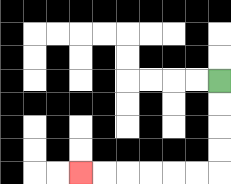{'start': '[9, 3]', 'end': '[3, 7]', 'path_directions': 'D,D,D,D,L,L,L,L,L,L', 'path_coordinates': '[[9, 3], [9, 4], [9, 5], [9, 6], [9, 7], [8, 7], [7, 7], [6, 7], [5, 7], [4, 7], [3, 7]]'}